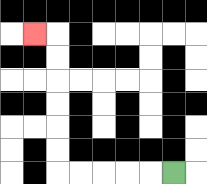{'start': '[7, 7]', 'end': '[1, 1]', 'path_directions': 'L,L,L,L,L,U,U,U,U,U,U,L', 'path_coordinates': '[[7, 7], [6, 7], [5, 7], [4, 7], [3, 7], [2, 7], [2, 6], [2, 5], [2, 4], [2, 3], [2, 2], [2, 1], [1, 1]]'}